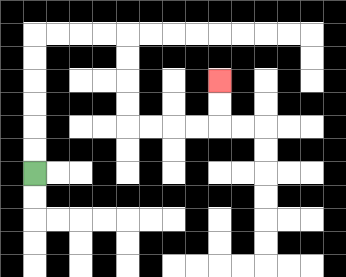{'start': '[1, 7]', 'end': '[9, 3]', 'path_directions': 'U,U,U,U,U,U,R,R,R,R,D,D,D,D,R,R,R,R,U,U', 'path_coordinates': '[[1, 7], [1, 6], [1, 5], [1, 4], [1, 3], [1, 2], [1, 1], [2, 1], [3, 1], [4, 1], [5, 1], [5, 2], [5, 3], [5, 4], [5, 5], [6, 5], [7, 5], [8, 5], [9, 5], [9, 4], [9, 3]]'}